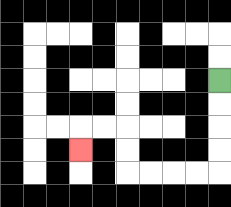{'start': '[9, 3]', 'end': '[3, 6]', 'path_directions': 'D,D,D,D,L,L,L,L,U,U,L,L,D', 'path_coordinates': '[[9, 3], [9, 4], [9, 5], [9, 6], [9, 7], [8, 7], [7, 7], [6, 7], [5, 7], [5, 6], [5, 5], [4, 5], [3, 5], [3, 6]]'}